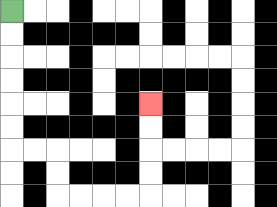{'start': '[0, 0]', 'end': '[6, 4]', 'path_directions': 'D,D,D,D,D,D,R,R,D,D,R,R,R,R,U,U,U,U', 'path_coordinates': '[[0, 0], [0, 1], [0, 2], [0, 3], [0, 4], [0, 5], [0, 6], [1, 6], [2, 6], [2, 7], [2, 8], [3, 8], [4, 8], [5, 8], [6, 8], [6, 7], [6, 6], [6, 5], [6, 4]]'}